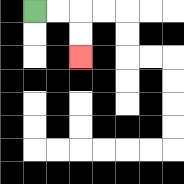{'start': '[1, 0]', 'end': '[3, 2]', 'path_directions': 'R,R,D,D', 'path_coordinates': '[[1, 0], [2, 0], [3, 0], [3, 1], [3, 2]]'}